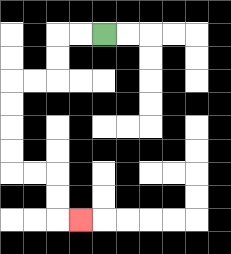{'start': '[4, 1]', 'end': '[3, 9]', 'path_directions': 'L,L,D,D,L,L,D,D,D,D,R,R,D,D,R', 'path_coordinates': '[[4, 1], [3, 1], [2, 1], [2, 2], [2, 3], [1, 3], [0, 3], [0, 4], [0, 5], [0, 6], [0, 7], [1, 7], [2, 7], [2, 8], [2, 9], [3, 9]]'}